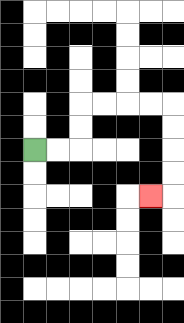{'start': '[1, 6]', 'end': '[6, 8]', 'path_directions': 'R,R,U,U,R,R,R,R,D,D,D,D,L', 'path_coordinates': '[[1, 6], [2, 6], [3, 6], [3, 5], [3, 4], [4, 4], [5, 4], [6, 4], [7, 4], [7, 5], [7, 6], [7, 7], [7, 8], [6, 8]]'}